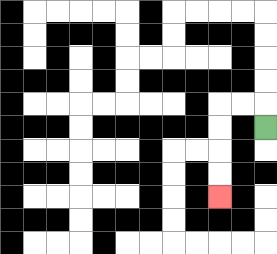{'start': '[11, 5]', 'end': '[9, 8]', 'path_directions': 'U,L,L,D,D,D,D', 'path_coordinates': '[[11, 5], [11, 4], [10, 4], [9, 4], [9, 5], [9, 6], [9, 7], [9, 8]]'}